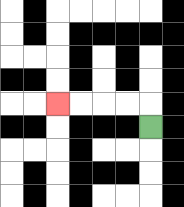{'start': '[6, 5]', 'end': '[2, 4]', 'path_directions': 'U,L,L,L,L', 'path_coordinates': '[[6, 5], [6, 4], [5, 4], [4, 4], [3, 4], [2, 4]]'}